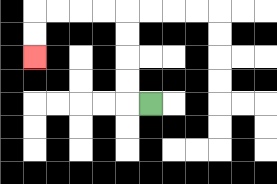{'start': '[6, 4]', 'end': '[1, 2]', 'path_directions': 'L,U,U,U,U,L,L,L,L,D,D', 'path_coordinates': '[[6, 4], [5, 4], [5, 3], [5, 2], [5, 1], [5, 0], [4, 0], [3, 0], [2, 0], [1, 0], [1, 1], [1, 2]]'}